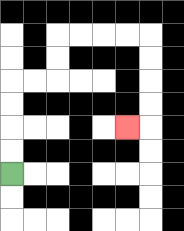{'start': '[0, 7]', 'end': '[5, 5]', 'path_directions': 'U,U,U,U,R,R,U,U,R,R,R,R,D,D,D,D,L', 'path_coordinates': '[[0, 7], [0, 6], [0, 5], [0, 4], [0, 3], [1, 3], [2, 3], [2, 2], [2, 1], [3, 1], [4, 1], [5, 1], [6, 1], [6, 2], [6, 3], [6, 4], [6, 5], [5, 5]]'}